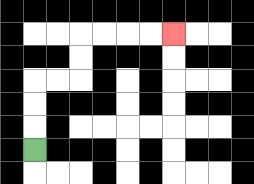{'start': '[1, 6]', 'end': '[7, 1]', 'path_directions': 'U,U,U,R,R,U,U,R,R,R,R', 'path_coordinates': '[[1, 6], [1, 5], [1, 4], [1, 3], [2, 3], [3, 3], [3, 2], [3, 1], [4, 1], [5, 1], [6, 1], [7, 1]]'}